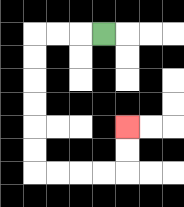{'start': '[4, 1]', 'end': '[5, 5]', 'path_directions': 'L,L,L,D,D,D,D,D,D,R,R,R,R,U,U', 'path_coordinates': '[[4, 1], [3, 1], [2, 1], [1, 1], [1, 2], [1, 3], [1, 4], [1, 5], [1, 6], [1, 7], [2, 7], [3, 7], [4, 7], [5, 7], [5, 6], [5, 5]]'}